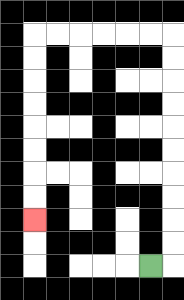{'start': '[6, 11]', 'end': '[1, 9]', 'path_directions': 'R,U,U,U,U,U,U,U,U,U,U,L,L,L,L,L,L,D,D,D,D,D,D,D,D', 'path_coordinates': '[[6, 11], [7, 11], [7, 10], [7, 9], [7, 8], [7, 7], [7, 6], [7, 5], [7, 4], [7, 3], [7, 2], [7, 1], [6, 1], [5, 1], [4, 1], [3, 1], [2, 1], [1, 1], [1, 2], [1, 3], [1, 4], [1, 5], [1, 6], [1, 7], [1, 8], [1, 9]]'}